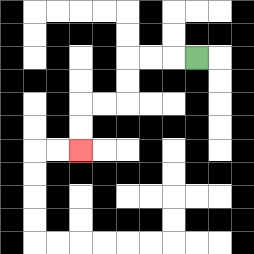{'start': '[8, 2]', 'end': '[3, 6]', 'path_directions': 'L,L,L,D,D,L,L,D,D', 'path_coordinates': '[[8, 2], [7, 2], [6, 2], [5, 2], [5, 3], [5, 4], [4, 4], [3, 4], [3, 5], [3, 6]]'}